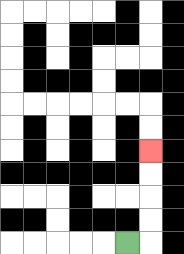{'start': '[5, 10]', 'end': '[6, 6]', 'path_directions': 'R,U,U,U,U', 'path_coordinates': '[[5, 10], [6, 10], [6, 9], [6, 8], [6, 7], [6, 6]]'}